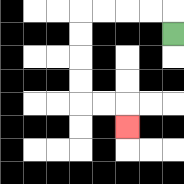{'start': '[7, 1]', 'end': '[5, 5]', 'path_directions': 'U,L,L,L,L,D,D,D,D,R,R,D', 'path_coordinates': '[[7, 1], [7, 0], [6, 0], [5, 0], [4, 0], [3, 0], [3, 1], [3, 2], [3, 3], [3, 4], [4, 4], [5, 4], [5, 5]]'}